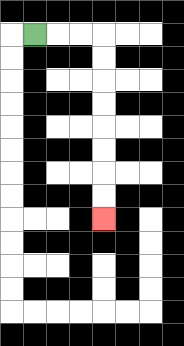{'start': '[1, 1]', 'end': '[4, 9]', 'path_directions': 'R,R,R,D,D,D,D,D,D,D,D', 'path_coordinates': '[[1, 1], [2, 1], [3, 1], [4, 1], [4, 2], [4, 3], [4, 4], [4, 5], [4, 6], [4, 7], [4, 8], [4, 9]]'}